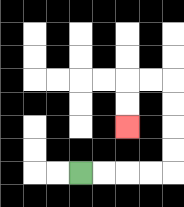{'start': '[3, 7]', 'end': '[5, 5]', 'path_directions': 'R,R,R,R,U,U,U,U,L,L,D,D', 'path_coordinates': '[[3, 7], [4, 7], [5, 7], [6, 7], [7, 7], [7, 6], [7, 5], [7, 4], [7, 3], [6, 3], [5, 3], [5, 4], [5, 5]]'}